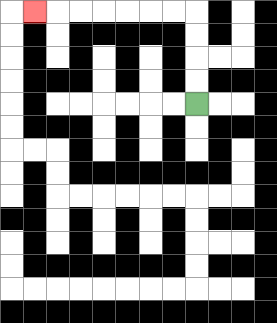{'start': '[8, 4]', 'end': '[1, 0]', 'path_directions': 'U,U,U,U,L,L,L,L,L,L,L', 'path_coordinates': '[[8, 4], [8, 3], [8, 2], [8, 1], [8, 0], [7, 0], [6, 0], [5, 0], [4, 0], [3, 0], [2, 0], [1, 0]]'}